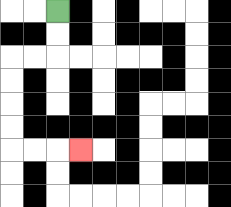{'start': '[2, 0]', 'end': '[3, 6]', 'path_directions': 'D,D,L,L,D,D,D,D,R,R,R', 'path_coordinates': '[[2, 0], [2, 1], [2, 2], [1, 2], [0, 2], [0, 3], [0, 4], [0, 5], [0, 6], [1, 6], [2, 6], [3, 6]]'}